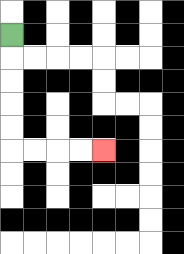{'start': '[0, 1]', 'end': '[4, 6]', 'path_directions': 'D,D,D,D,D,R,R,R,R', 'path_coordinates': '[[0, 1], [0, 2], [0, 3], [0, 4], [0, 5], [0, 6], [1, 6], [2, 6], [3, 6], [4, 6]]'}